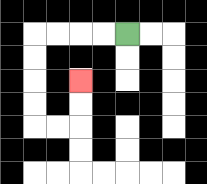{'start': '[5, 1]', 'end': '[3, 3]', 'path_directions': 'L,L,L,L,D,D,D,D,R,R,U,U', 'path_coordinates': '[[5, 1], [4, 1], [3, 1], [2, 1], [1, 1], [1, 2], [1, 3], [1, 4], [1, 5], [2, 5], [3, 5], [3, 4], [3, 3]]'}